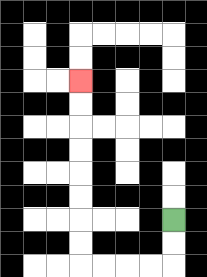{'start': '[7, 9]', 'end': '[3, 3]', 'path_directions': 'D,D,L,L,L,L,U,U,U,U,U,U,U,U', 'path_coordinates': '[[7, 9], [7, 10], [7, 11], [6, 11], [5, 11], [4, 11], [3, 11], [3, 10], [3, 9], [3, 8], [3, 7], [3, 6], [3, 5], [3, 4], [3, 3]]'}